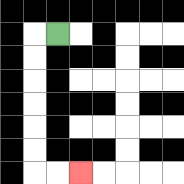{'start': '[2, 1]', 'end': '[3, 7]', 'path_directions': 'L,D,D,D,D,D,D,R,R', 'path_coordinates': '[[2, 1], [1, 1], [1, 2], [1, 3], [1, 4], [1, 5], [1, 6], [1, 7], [2, 7], [3, 7]]'}